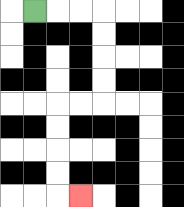{'start': '[1, 0]', 'end': '[3, 8]', 'path_directions': 'R,R,R,D,D,D,D,L,L,D,D,D,D,R', 'path_coordinates': '[[1, 0], [2, 0], [3, 0], [4, 0], [4, 1], [4, 2], [4, 3], [4, 4], [3, 4], [2, 4], [2, 5], [2, 6], [2, 7], [2, 8], [3, 8]]'}